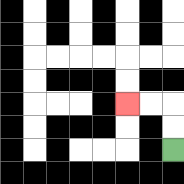{'start': '[7, 6]', 'end': '[5, 4]', 'path_directions': 'U,U,L,L', 'path_coordinates': '[[7, 6], [7, 5], [7, 4], [6, 4], [5, 4]]'}